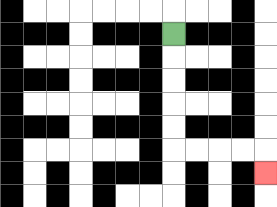{'start': '[7, 1]', 'end': '[11, 7]', 'path_directions': 'D,D,D,D,D,R,R,R,R,D', 'path_coordinates': '[[7, 1], [7, 2], [7, 3], [7, 4], [7, 5], [7, 6], [8, 6], [9, 6], [10, 6], [11, 6], [11, 7]]'}